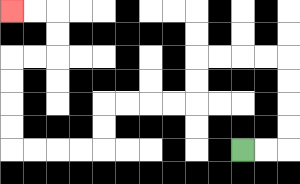{'start': '[10, 6]', 'end': '[0, 0]', 'path_directions': 'R,R,U,U,U,U,L,L,L,L,D,D,L,L,L,L,D,D,L,L,L,L,U,U,U,U,R,R,U,U,L,L', 'path_coordinates': '[[10, 6], [11, 6], [12, 6], [12, 5], [12, 4], [12, 3], [12, 2], [11, 2], [10, 2], [9, 2], [8, 2], [8, 3], [8, 4], [7, 4], [6, 4], [5, 4], [4, 4], [4, 5], [4, 6], [3, 6], [2, 6], [1, 6], [0, 6], [0, 5], [0, 4], [0, 3], [0, 2], [1, 2], [2, 2], [2, 1], [2, 0], [1, 0], [0, 0]]'}